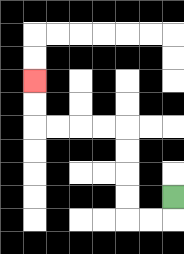{'start': '[7, 8]', 'end': '[1, 3]', 'path_directions': 'D,L,L,U,U,U,U,L,L,L,L,U,U', 'path_coordinates': '[[7, 8], [7, 9], [6, 9], [5, 9], [5, 8], [5, 7], [5, 6], [5, 5], [4, 5], [3, 5], [2, 5], [1, 5], [1, 4], [1, 3]]'}